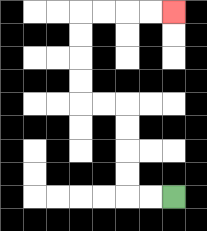{'start': '[7, 8]', 'end': '[7, 0]', 'path_directions': 'L,L,U,U,U,U,L,L,U,U,U,U,R,R,R,R', 'path_coordinates': '[[7, 8], [6, 8], [5, 8], [5, 7], [5, 6], [5, 5], [5, 4], [4, 4], [3, 4], [3, 3], [3, 2], [3, 1], [3, 0], [4, 0], [5, 0], [6, 0], [7, 0]]'}